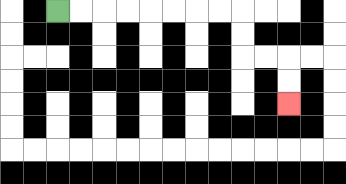{'start': '[2, 0]', 'end': '[12, 4]', 'path_directions': 'R,R,R,R,R,R,R,R,D,D,R,R,D,D', 'path_coordinates': '[[2, 0], [3, 0], [4, 0], [5, 0], [6, 0], [7, 0], [8, 0], [9, 0], [10, 0], [10, 1], [10, 2], [11, 2], [12, 2], [12, 3], [12, 4]]'}